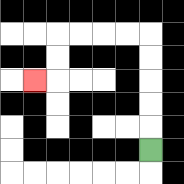{'start': '[6, 6]', 'end': '[1, 3]', 'path_directions': 'U,U,U,U,U,L,L,L,L,D,D,L', 'path_coordinates': '[[6, 6], [6, 5], [6, 4], [6, 3], [6, 2], [6, 1], [5, 1], [4, 1], [3, 1], [2, 1], [2, 2], [2, 3], [1, 3]]'}